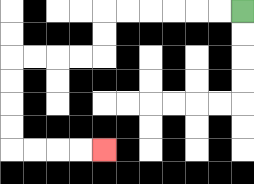{'start': '[10, 0]', 'end': '[4, 6]', 'path_directions': 'L,L,L,L,L,L,D,D,L,L,L,L,D,D,D,D,R,R,R,R', 'path_coordinates': '[[10, 0], [9, 0], [8, 0], [7, 0], [6, 0], [5, 0], [4, 0], [4, 1], [4, 2], [3, 2], [2, 2], [1, 2], [0, 2], [0, 3], [0, 4], [0, 5], [0, 6], [1, 6], [2, 6], [3, 6], [4, 6]]'}